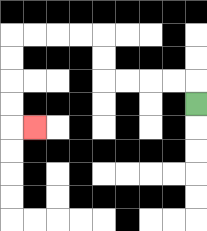{'start': '[8, 4]', 'end': '[1, 5]', 'path_directions': 'U,L,L,L,L,U,U,L,L,L,L,D,D,D,D,R', 'path_coordinates': '[[8, 4], [8, 3], [7, 3], [6, 3], [5, 3], [4, 3], [4, 2], [4, 1], [3, 1], [2, 1], [1, 1], [0, 1], [0, 2], [0, 3], [0, 4], [0, 5], [1, 5]]'}